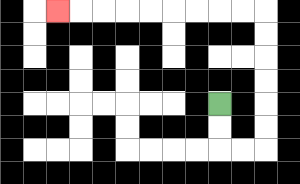{'start': '[9, 4]', 'end': '[2, 0]', 'path_directions': 'D,D,R,R,U,U,U,U,U,U,L,L,L,L,L,L,L,L,L', 'path_coordinates': '[[9, 4], [9, 5], [9, 6], [10, 6], [11, 6], [11, 5], [11, 4], [11, 3], [11, 2], [11, 1], [11, 0], [10, 0], [9, 0], [8, 0], [7, 0], [6, 0], [5, 0], [4, 0], [3, 0], [2, 0]]'}